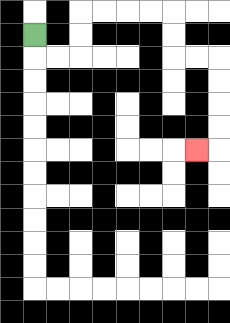{'start': '[1, 1]', 'end': '[8, 6]', 'path_directions': 'D,R,R,U,U,R,R,R,R,D,D,R,R,D,D,D,D,L', 'path_coordinates': '[[1, 1], [1, 2], [2, 2], [3, 2], [3, 1], [3, 0], [4, 0], [5, 0], [6, 0], [7, 0], [7, 1], [7, 2], [8, 2], [9, 2], [9, 3], [9, 4], [9, 5], [9, 6], [8, 6]]'}